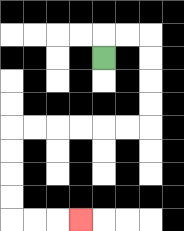{'start': '[4, 2]', 'end': '[3, 9]', 'path_directions': 'U,R,R,D,D,D,D,L,L,L,L,L,L,D,D,D,D,R,R,R', 'path_coordinates': '[[4, 2], [4, 1], [5, 1], [6, 1], [6, 2], [6, 3], [6, 4], [6, 5], [5, 5], [4, 5], [3, 5], [2, 5], [1, 5], [0, 5], [0, 6], [0, 7], [0, 8], [0, 9], [1, 9], [2, 9], [3, 9]]'}